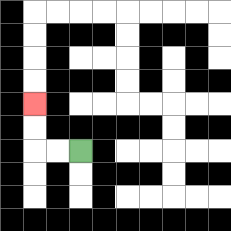{'start': '[3, 6]', 'end': '[1, 4]', 'path_directions': 'L,L,U,U', 'path_coordinates': '[[3, 6], [2, 6], [1, 6], [1, 5], [1, 4]]'}